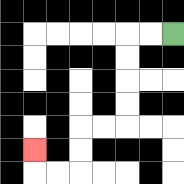{'start': '[7, 1]', 'end': '[1, 6]', 'path_directions': 'L,L,D,D,D,D,L,L,D,D,L,L,U', 'path_coordinates': '[[7, 1], [6, 1], [5, 1], [5, 2], [5, 3], [5, 4], [5, 5], [4, 5], [3, 5], [3, 6], [3, 7], [2, 7], [1, 7], [1, 6]]'}